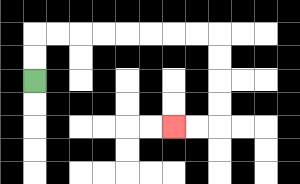{'start': '[1, 3]', 'end': '[7, 5]', 'path_directions': 'U,U,R,R,R,R,R,R,R,R,D,D,D,D,L,L', 'path_coordinates': '[[1, 3], [1, 2], [1, 1], [2, 1], [3, 1], [4, 1], [5, 1], [6, 1], [7, 1], [8, 1], [9, 1], [9, 2], [9, 3], [9, 4], [9, 5], [8, 5], [7, 5]]'}